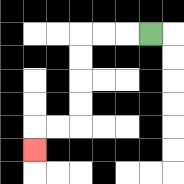{'start': '[6, 1]', 'end': '[1, 6]', 'path_directions': 'L,L,L,D,D,D,D,L,L,D', 'path_coordinates': '[[6, 1], [5, 1], [4, 1], [3, 1], [3, 2], [3, 3], [3, 4], [3, 5], [2, 5], [1, 5], [1, 6]]'}